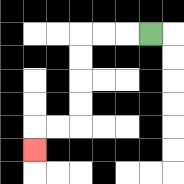{'start': '[6, 1]', 'end': '[1, 6]', 'path_directions': 'L,L,L,D,D,D,D,L,L,D', 'path_coordinates': '[[6, 1], [5, 1], [4, 1], [3, 1], [3, 2], [3, 3], [3, 4], [3, 5], [2, 5], [1, 5], [1, 6]]'}